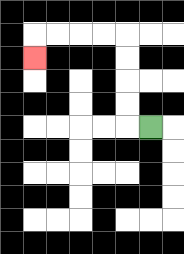{'start': '[6, 5]', 'end': '[1, 2]', 'path_directions': 'L,U,U,U,U,L,L,L,L,D', 'path_coordinates': '[[6, 5], [5, 5], [5, 4], [5, 3], [5, 2], [5, 1], [4, 1], [3, 1], [2, 1], [1, 1], [1, 2]]'}